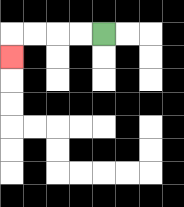{'start': '[4, 1]', 'end': '[0, 2]', 'path_directions': 'L,L,L,L,D', 'path_coordinates': '[[4, 1], [3, 1], [2, 1], [1, 1], [0, 1], [0, 2]]'}